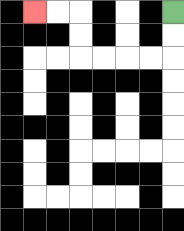{'start': '[7, 0]', 'end': '[1, 0]', 'path_directions': 'D,D,L,L,L,L,U,U,L,L', 'path_coordinates': '[[7, 0], [7, 1], [7, 2], [6, 2], [5, 2], [4, 2], [3, 2], [3, 1], [3, 0], [2, 0], [1, 0]]'}